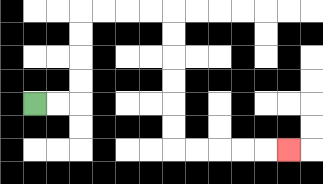{'start': '[1, 4]', 'end': '[12, 6]', 'path_directions': 'R,R,U,U,U,U,R,R,R,R,D,D,D,D,D,D,R,R,R,R,R', 'path_coordinates': '[[1, 4], [2, 4], [3, 4], [3, 3], [3, 2], [3, 1], [3, 0], [4, 0], [5, 0], [6, 0], [7, 0], [7, 1], [7, 2], [7, 3], [7, 4], [7, 5], [7, 6], [8, 6], [9, 6], [10, 6], [11, 6], [12, 6]]'}